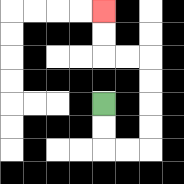{'start': '[4, 4]', 'end': '[4, 0]', 'path_directions': 'D,D,R,R,U,U,U,U,L,L,U,U', 'path_coordinates': '[[4, 4], [4, 5], [4, 6], [5, 6], [6, 6], [6, 5], [6, 4], [6, 3], [6, 2], [5, 2], [4, 2], [4, 1], [4, 0]]'}